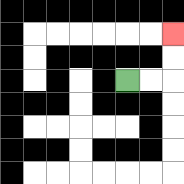{'start': '[5, 3]', 'end': '[7, 1]', 'path_directions': 'R,R,U,U', 'path_coordinates': '[[5, 3], [6, 3], [7, 3], [7, 2], [7, 1]]'}